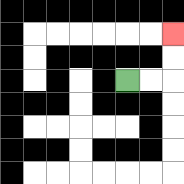{'start': '[5, 3]', 'end': '[7, 1]', 'path_directions': 'R,R,U,U', 'path_coordinates': '[[5, 3], [6, 3], [7, 3], [7, 2], [7, 1]]'}